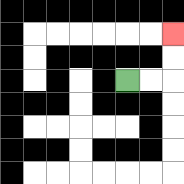{'start': '[5, 3]', 'end': '[7, 1]', 'path_directions': 'R,R,U,U', 'path_coordinates': '[[5, 3], [6, 3], [7, 3], [7, 2], [7, 1]]'}